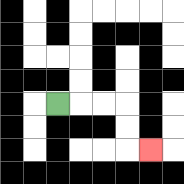{'start': '[2, 4]', 'end': '[6, 6]', 'path_directions': 'R,R,R,D,D,R', 'path_coordinates': '[[2, 4], [3, 4], [4, 4], [5, 4], [5, 5], [5, 6], [6, 6]]'}